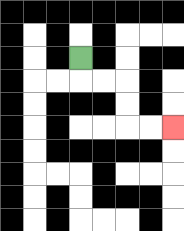{'start': '[3, 2]', 'end': '[7, 5]', 'path_directions': 'D,R,R,D,D,R,R', 'path_coordinates': '[[3, 2], [3, 3], [4, 3], [5, 3], [5, 4], [5, 5], [6, 5], [7, 5]]'}